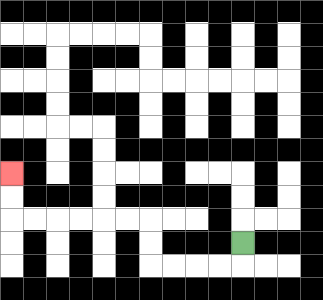{'start': '[10, 10]', 'end': '[0, 7]', 'path_directions': 'D,L,L,L,L,U,U,L,L,L,L,L,L,U,U', 'path_coordinates': '[[10, 10], [10, 11], [9, 11], [8, 11], [7, 11], [6, 11], [6, 10], [6, 9], [5, 9], [4, 9], [3, 9], [2, 9], [1, 9], [0, 9], [0, 8], [0, 7]]'}